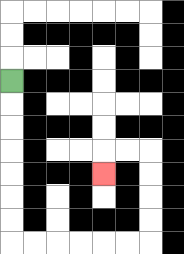{'start': '[0, 3]', 'end': '[4, 7]', 'path_directions': 'D,D,D,D,D,D,D,R,R,R,R,R,R,U,U,U,U,L,L,D', 'path_coordinates': '[[0, 3], [0, 4], [0, 5], [0, 6], [0, 7], [0, 8], [0, 9], [0, 10], [1, 10], [2, 10], [3, 10], [4, 10], [5, 10], [6, 10], [6, 9], [6, 8], [6, 7], [6, 6], [5, 6], [4, 6], [4, 7]]'}